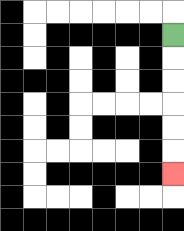{'start': '[7, 1]', 'end': '[7, 7]', 'path_directions': 'D,D,D,D,D,D', 'path_coordinates': '[[7, 1], [7, 2], [7, 3], [7, 4], [7, 5], [7, 6], [7, 7]]'}